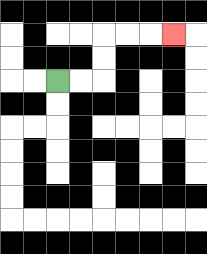{'start': '[2, 3]', 'end': '[7, 1]', 'path_directions': 'R,R,U,U,R,R,R', 'path_coordinates': '[[2, 3], [3, 3], [4, 3], [4, 2], [4, 1], [5, 1], [6, 1], [7, 1]]'}